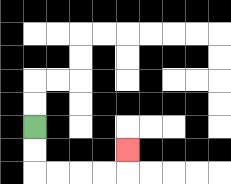{'start': '[1, 5]', 'end': '[5, 6]', 'path_directions': 'D,D,R,R,R,R,U', 'path_coordinates': '[[1, 5], [1, 6], [1, 7], [2, 7], [3, 7], [4, 7], [5, 7], [5, 6]]'}